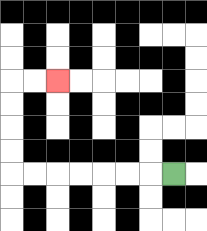{'start': '[7, 7]', 'end': '[2, 3]', 'path_directions': 'L,L,L,L,L,L,L,U,U,U,U,R,R', 'path_coordinates': '[[7, 7], [6, 7], [5, 7], [4, 7], [3, 7], [2, 7], [1, 7], [0, 7], [0, 6], [0, 5], [0, 4], [0, 3], [1, 3], [2, 3]]'}